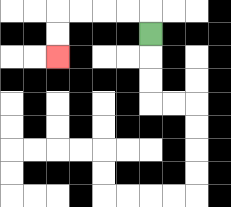{'start': '[6, 1]', 'end': '[2, 2]', 'path_directions': 'U,L,L,L,L,D,D', 'path_coordinates': '[[6, 1], [6, 0], [5, 0], [4, 0], [3, 0], [2, 0], [2, 1], [2, 2]]'}